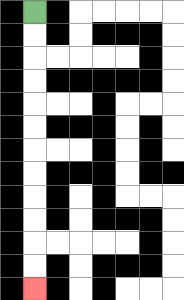{'start': '[1, 0]', 'end': '[1, 12]', 'path_directions': 'D,D,D,D,D,D,D,D,D,D,D,D', 'path_coordinates': '[[1, 0], [1, 1], [1, 2], [1, 3], [1, 4], [1, 5], [1, 6], [1, 7], [1, 8], [1, 9], [1, 10], [1, 11], [1, 12]]'}